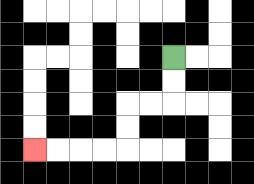{'start': '[7, 2]', 'end': '[1, 6]', 'path_directions': 'D,D,L,L,D,D,L,L,L,L', 'path_coordinates': '[[7, 2], [7, 3], [7, 4], [6, 4], [5, 4], [5, 5], [5, 6], [4, 6], [3, 6], [2, 6], [1, 6]]'}